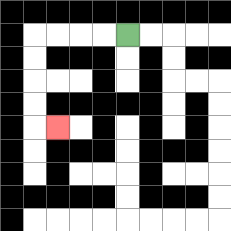{'start': '[5, 1]', 'end': '[2, 5]', 'path_directions': 'L,L,L,L,D,D,D,D,R', 'path_coordinates': '[[5, 1], [4, 1], [3, 1], [2, 1], [1, 1], [1, 2], [1, 3], [1, 4], [1, 5], [2, 5]]'}